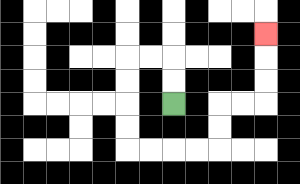{'start': '[7, 4]', 'end': '[11, 1]', 'path_directions': 'U,U,L,L,D,D,D,D,R,R,R,R,U,U,R,R,U,U,U', 'path_coordinates': '[[7, 4], [7, 3], [7, 2], [6, 2], [5, 2], [5, 3], [5, 4], [5, 5], [5, 6], [6, 6], [7, 6], [8, 6], [9, 6], [9, 5], [9, 4], [10, 4], [11, 4], [11, 3], [11, 2], [11, 1]]'}